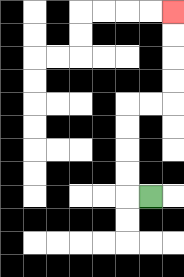{'start': '[6, 8]', 'end': '[7, 0]', 'path_directions': 'L,U,U,U,U,R,R,U,U,U,U', 'path_coordinates': '[[6, 8], [5, 8], [5, 7], [5, 6], [5, 5], [5, 4], [6, 4], [7, 4], [7, 3], [7, 2], [7, 1], [7, 0]]'}